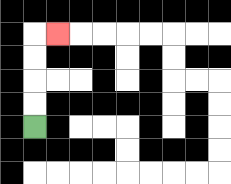{'start': '[1, 5]', 'end': '[2, 1]', 'path_directions': 'U,U,U,U,R', 'path_coordinates': '[[1, 5], [1, 4], [1, 3], [1, 2], [1, 1], [2, 1]]'}